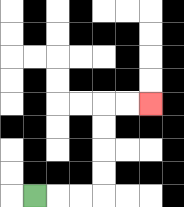{'start': '[1, 8]', 'end': '[6, 4]', 'path_directions': 'R,R,R,U,U,U,U,R,R', 'path_coordinates': '[[1, 8], [2, 8], [3, 8], [4, 8], [4, 7], [4, 6], [4, 5], [4, 4], [5, 4], [6, 4]]'}